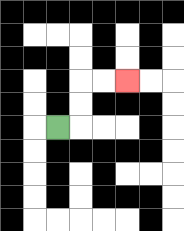{'start': '[2, 5]', 'end': '[5, 3]', 'path_directions': 'R,U,U,R,R', 'path_coordinates': '[[2, 5], [3, 5], [3, 4], [3, 3], [4, 3], [5, 3]]'}